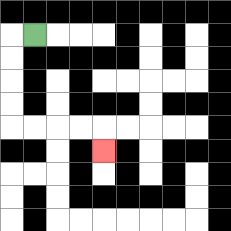{'start': '[1, 1]', 'end': '[4, 6]', 'path_directions': 'L,D,D,D,D,R,R,R,R,D', 'path_coordinates': '[[1, 1], [0, 1], [0, 2], [0, 3], [0, 4], [0, 5], [1, 5], [2, 5], [3, 5], [4, 5], [4, 6]]'}